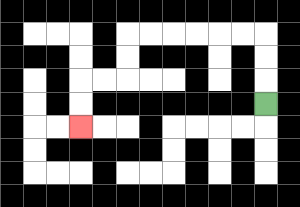{'start': '[11, 4]', 'end': '[3, 5]', 'path_directions': 'U,U,U,L,L,L,L,L,L,D,D,L,L,D,D', 'path_coordinates': '[[11, 4], [11, 3], [11, 2], [11, 1], [10, 1], [9, 1], [8, 1], [7, 1], [6, 1], [5, 1], [5, 2], [5, 3], [4, 3], [3, 3], [3, 4], [3, 5]]'}